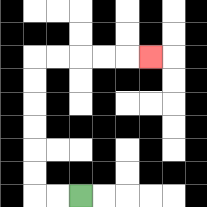{'start': '[3, 8]', 'end': '[6, 2]', 'path_directions': 'L,L,U,U,U,U,U,U,R,R,R,R,R', 'path_coordinates': '[[3, 8], [2, 8], [1, 8], [1, 7], [1, 6], [1, 5], [1, 4], [1, 3], [1, 2], [2, 2], [3, 2], [4, 2], [5, 2], [6, 2]]'}